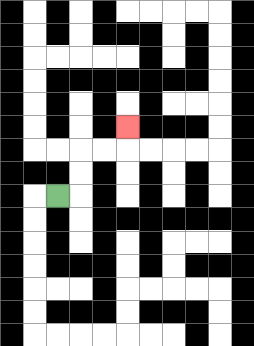{'start': '[2, 8]', 'end': '[5, 5]', 'path_directions': 'R,U,U,R,R,U', 'path_coordinates': '[[2, 8], [3, 8], [3, 7], [3, 6], [4, 6], [5, 6], [5, 5]]'}